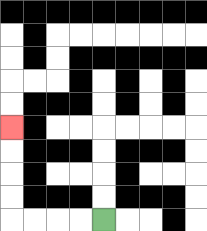{'start': '[4, 9]', 'end': '[0, 5]', 'path_directions': 'L,L,L,L,U,U,U,U', 'path_coordinates': '[[4, 9], [3, 9], [2, 9], [1, 9], [0, 9], [0, 8], [0, 7], [0, 6], [0, 5]]'}